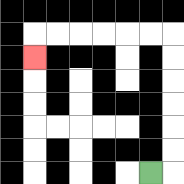{'start': '[6, 7]', 'end': '[1, 2]', 'path_directions': 'R,U,U,U,U,U,U,L,L,L,L,L,L,D', 'path_coordinates': '[[6, 7], [7, 7], [7, 6], [7, 5], [7, 4], [7, 3], [7, 2], [7, 1], [6, 1], [5, 1], [4, 1], [3, 1], [2, 1], [1, 1], [1, 2]]'}